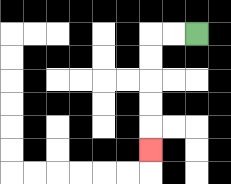{'start': '[8, 1]', 'end': '[6, 6]', 'path_directions': 'L,L,D,D,D,D,D', 'path_coordinates': '[[8, 1], [7, 1], [6, 1], [6, 2], [6, 3], [6, 4], [6, 5], [6, 6]]'}